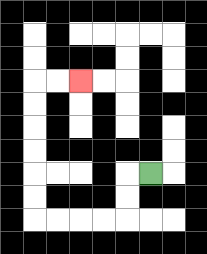{'start': '[6, 7]', 'end': '[3, 3]', 'path_directions': 'L,D,D,L,L,L,L,U,U,U,U,U,U,R,R', 'path_coordinates': '[[6, 7], [5, 7], [5, 8], [5, 9], [4, 9], [3, 9], [2, 9], [1, 9], [1, 8], [1, 7], [1, 6], [1, 5], [1, 4], [1, 3], [2, 3], [3, 3]]'}